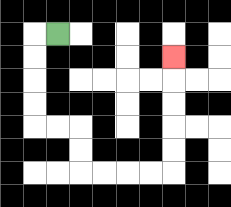{'start': '[2, 1]', 'end': '[7, 2]', 'path_directions': 'L,D,D,D,D,R,R,D,D,R,R,R,R,U,U,U,U,U', 'path_coordinates': '[[2, 1], [1, 1], [1, 2], [1, 3], [1, 4], [1, 5], [2, 5], [3, 5], [3, 6], [3, 7], [4, 7], [5, 7], [6, 7], [7, 7], [7, 6], [7, 5], [7, 4], [7, 3], [7, 2]]'}